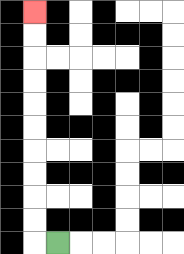{'start': '[2, 10]', 'end': '[1, 0]', 'path_directions': 'L,U,U,U,U,U,U,U,U,U,U', 'path_coordinates': '[[2, 10], [1, 10], [1, 9], [1, 8], [1, 7], [1, 6], [1, 5], [1, 4], [1, 3], [1, 2], [1, 1], [1, 0]]'}